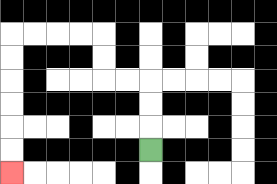{'start': '[6, 6]', 'end': '[0, 7]', 'path_directions': 'U,U,U,L,L,U,U,L,L,L,L,D,D,D,D,D,D', 'path_coordinates': '[[6, 6], [6, 5], [6, 4], [6, 3], [5, 3], [4, 3], [4, 2], [4, 1], [3, 1], [2, 1], [1, 1], [0, 1], [0, 2], [0, 3], [0, 4], [0, 5], [0, 6], [0, 7]]'}